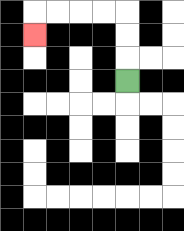{'start': '[5, 3]', 'end': '[1, 1]', 'path_directions': 'U,U,U,L,L,L,L,D', 'path_coordinates': '[[5, 3], [5, 2], [5, 1], [5, 0], [4, 0], [3, 0], [2, 0], [1, 0], [1, 1]]'}